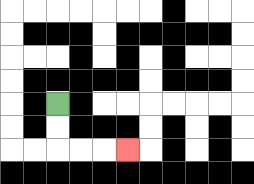{'start': '[2, 4]', 'end': '[5, 6]', 'path_directions': 'D,D,R,R,R', 'path_coordinates': '[[2, 4], [2, 5], [2, 6], [3, 6], [4, 6], [5, 6]]'}